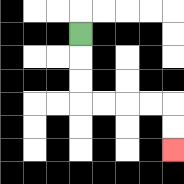{'start': '[3, 1]', 'end': '[7, 6]', 'path_directions': 'D,D,D,R,R,R,R,D,D', 'path_coordinates': '[[3, 1], [3, 2], [3, 3], [3, 4], [4, 4], [5, 4], [6, 4], [7, 4], [7, 5], [7, 6]]'}